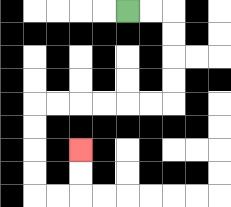{'start': '[5, 0]', 'end': '[3, 6]', 'path_directions': 'R,R,D,D,D,D,L,L,L,L,L,L,D,D,D,D,R,R,U,U', 'path_coordinates': '[[5, 0], [6, 0], [7, 0], [7, 1], [7, 2], [7, 3], [7, 4], [6, 4], [5, 4], [4, 4], [3, 4], [2, 4], [1, 4], [1, 5], [1, 6], [1, 7], [1, 8], [2, 8], [3, 8], [3, 7], [3, 6]]'}